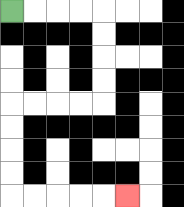{'start': '[0, 0]', 'end': '[5, 8]', 'path_directions': 'R,R,R,R,D,D,D,D,L,L,L,L,D,D,D,D,R,R,R,R,R', 'path_coordinates': '[[0, 0], [1, 0], [2, 0], [3, 0], [4, 0], [4, 1], [4, 2], [4, 3], [4, 4], [3, 4], [2, 4], [1, 4], [0, 4], [0, 5], [0, 6], [0, 7], [0, 8], [1, 8], [2, 8], [3, 8], [4, 8], [5, 8]]'}